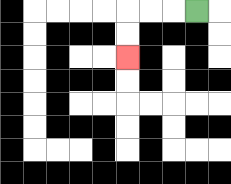{'start': '[8, 0]', 'end': '[5, 2]', 'path_directions': 'L,L,L,D,D', 'path_coordinates': '[[8, 0], [7, 0], [6, 0], [5, 0], [5, 1], [5, 2]]'}